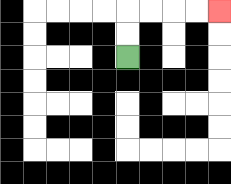{'start': '[5, 2]', 'end': '[9, 0]', 'path_directions': 'U,U,R,R,R,R', 'path_coordinates': '[[5, 2], [5, 1], [5, 0], [6, 0], [7, 0], [8, 0], [9, 0]]'}